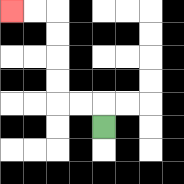{'start': '[4, 5]', 'end': '[0, 0]', 'path_directions': 'U,L,L,U,U,U,U,L,L', 'path_coordinates': '[[4, 5], [4, 4], [3, 4], [2, 4], [2, 3], [2, 2], [2, 1], [2, 0], [1, 0], [0, 0]]'}